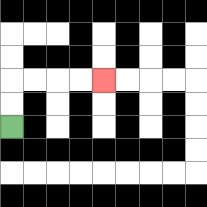{'start': '[0, 5]', 'end': '[4, 3]', 'path_directions': 'U,U,R,R,R,R', 'path_coordinates': '[[0, 5], [0, 4], [0, 3], [1, 3], [2, 3], [3, 3], [4, 3]]'}